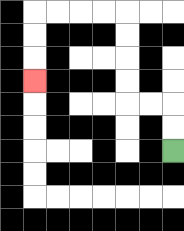{'start': '[7, 6]', 'end': '[1, 3]', 'path_directions': 'U,U,L,L,U,U,U,U,L,L,L,L,D,D,D', 'path_coordinates': '[[7, 6], [7, 5], [7, 4], [6, 4], [5, 4], [5, 3], [5, 2], [5, 1], [5, 0], [4, 0], [3, 0], [2, 0], [1, 0], [1, 1], [1, 2], [1, 3]]'}